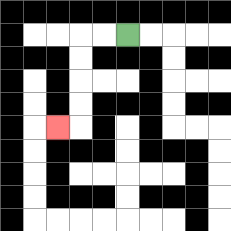{'start': '[5, 1]', 'end': '[2, 5]', 'path_directions': 'L,L,D,D,D,D,L', 'path_coordinates': '[[5, 1], [4, 1], [3, 1], [3, 2], [3, 3], [3, 4], [3, 5], [2, 5]]'}